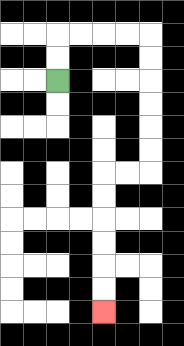{'start': '[2, 3]', 'end': '[4, 13]', 'path_directions': 'U,U,R,R,R,R,D,D,D,D,D,D,L,L,D,D,D,D,D,D', 'path_coordinates': '[[2, 3], [2, 2], [2, 1], [3, 1], [4, 1], [5, 1], [6, 1], [6, 2], [6, 3], [6, 4], [6, 5], [6, 6], [6, 7], [5, 7], [4, 7], [4, 8], [4, 9], [4, 10], [4, 11], [4, 12], [4, 13]]'}